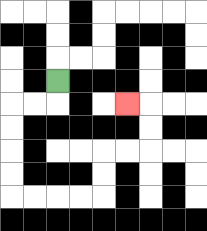{'start': '[2, 3]', 'end': '[5, 4]', 'path_directions': 'D,L,L,D,D,D,D,R,R,R,R,U,U,R,R,U,U,L', 'path_coordinates': '[[2, 3], [2, 4], [1, 4], [0, 4], [0, 5], [0, 6], [0, 7], [0, 8], [1, 8], [2, 8], [3, 8], [4, 8], [4, 7], [4, 6], [5, 6], [6, 6], [6, 5], [6, 4], [5, 4]]'}